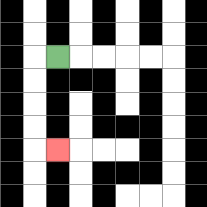{'start': '[2, 2]', 'end': '[2, 6]', 'path_directions': 'L,D,D,D,D,R', 'path_coordinates': '[[2, 2], [1, 2], [1, 3], [1, 4], [1, 5], [1, 6], [2, 6]]'}